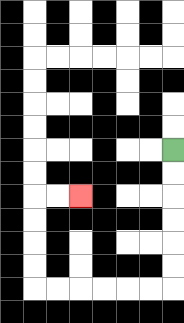{'start': '[7, 6]', 'end': '[3, 8]', 'path_directions': 'D,D,D,D,D,D,L,L,L,L,L,L,U,U,U,U,R,R', 'path_coordinates': '[[7, 6], [7, 7], [7, 8], [7, 9], [7, 10], [7, 11], [7, 12], [6, 12], [5, 12], [4, 12], [3, 12], [2, 12], [1, 12], [1, 11], [1, 10], [1, 9], [1, 8], [2, 8], [3, 8]]'}